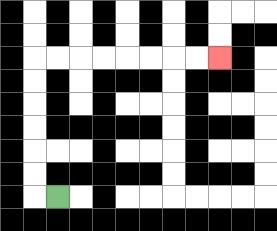{'start': '[2, 8]', 'end': '[9, 2]', 'path_directions': 'L,U,U,U,U,U,U,R,R,R,R,R,R,R,R', 'path_coordinates': '[[2, 8], [1, 8], [1, 7], [1, 6], [1, 5], [1, 4], [1, 3], [1, 2], [2, 2], [3, 2], [4, 2], [5, 2], [6, 2], [7, 2], [8, 2], [9, 2]]'}